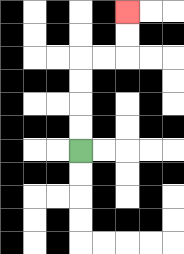{'start': '[3, 6]', 'end': '[5, 0]', 'path_directions': 'U,U,U,U,R,R,U,U', 'path_coordinates': '[[3, 6], [3, 5], [3, 4], [3, 3], [3, 2], [4, 2], [5, 2], [5, 1], [5, 0]]'}